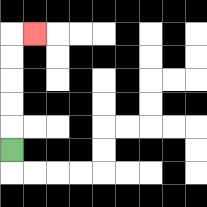{'start': '[0, 6]', 'end': '[1, 1]', 'path_directions': 'U,U,U,U,U,R', 'path_coordinates': '[[0, 6], [0, 5], [0, 4], [0, 3], [0, 2], [0, 1], [1, 1]]'}